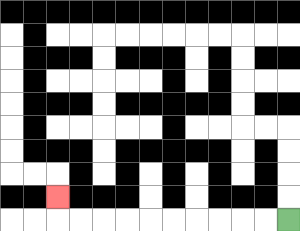{'start': '[12, 9]', 'end': '[2, 8]', 'path_directions': 'L,L,L,L,L,L,L,L,L,L,U', 'path_coordinates': '[[12, 9], [11, 9], [10, 9], [9, 9], [8, 9], [7, 9], [6, 9], [5, 9], [4, 9], [3, 9], [2, 9], [2, 8]]'}